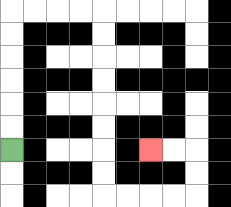{'start': '[0, 6]', 'end': '[6, 6]', 'path_directions': 'U,U,U,U,U,U,R,R,R,R,D,D,D,D,D,D,D,D,R,R,R,R,U,U,L,L', 'path_coordinates': '[[0, 6], [0, 5], [0, 4], [0, 3], [0, 2], [0, 1], [0, 0], [1, 0], [2, 0], [3, 0], [4, 0], [4, 1], [4, 2], [4, 3], [4, 4], [4, 5], [4, 6], [4, 7], [4, 8], [5, 8], [6, 8], [7, 8], [8, 8], [8, 7], [8, 6], [7, 6], [6, 6]]'}